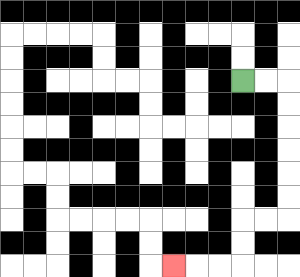{'start': '[10, 3]', 'end': '[7, 11]', 'path_directions': 'R,R,D,D,D,D,D,D,L,L,D,D,L,L,L', 'path_coordinates': '[[10, 3], [11, 3], [12, 3], [12, 4], [12, 5], [12, 6], [12, 7], [12, 8], [12, 9], [11, 9], [10, 9], [10, 10], [10, 11], [9, 11], [8, 11], [7, 11]]'}